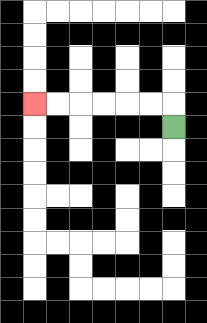{'start': '[7, 5]', 'end': '[1, 4]', 'path_directions': 'U,L,L,L,L,L,L', 'path_coordinates': '[[7, 5], [7, 4], [6, 4], [5, 4], [4, 4], [3, 4], [2, 4], [1, 4]]'}